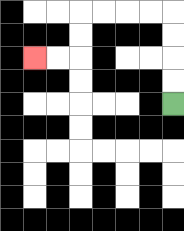{'start': '[7, 4]', 'end': '[1, 2]', 'path_directions': 'U,U,U,U,L,L,L,L,D,D,L,L', 'path_coordinates': '[[7, 4], [7, 3], [7, 2], [7, 1], [7, 0], [6, 0], [5, 0], [4, 0], [3, 0], [3, 1], [3, 2], [2, 2], [1, 2]]'}